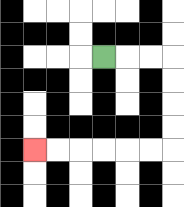{'start': '[4, 2]', 'end': '[1, 6]', 'path_directions': 'R,R,R,D,D,D,D,L,L,L,L,L,L', 'path_coordinates': '[[4, 2], [5, 2], [6, 2], [7, 2], [7, 3], [7, 4], [7, 5], [7, 6], [6, 6], [5, 6], [4, 6], [3, 6], [2, 6], [1, 6]]'}